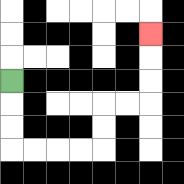{'start': '[0, 3]', 'end': '[6, 1]', 'path_directions': 'D,D,D,R,R,R,R,U,U,R,R,U,U,U', 'path_coordinates': '[[0, 3], [0, 4], [0, 5], [0, 6], [1, 6], [2, 6], [3, 6], [4, 6], [4, 5], [4, 4], [5, 4], [6, 4], [6, 3], [6, 2], [6, 1]]'}